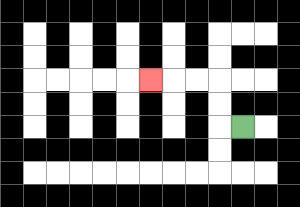{'start': '[10, 5]', 'end': '[6, 3]', 'path_directions': 'L,U,U,L,L,L', 'path_coordinates': '[[10, 5], [9, 5], [9, 4], [9, 3], [8, 3], [7, 3], [6, 3]]'}